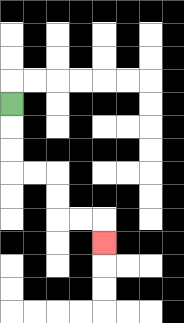{'start': '[0, 4]', 'end': '[4, 10]', 'path_directions': 'D,D,D,R,R,D,D,R,R,D', 'path_coordinates': '[[0, 4], [0, 5], [0, 6], [0, 7], [1, 7], [2, 7], [2, 8], [2, 9], [3, 9], [4, 9], [4, 10]]'}